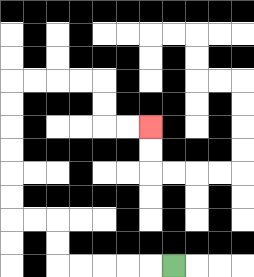{'start': '[7, 11]', 'end': '[6, 5]', 'path_directions': 'L,L,L,L,L,U,U,L,L,U,U,U,U,U,U,R,R,R,R,D,D,R,R', 'path_coordinates': '[[7, 11], [6, 11], [5, 11], [4, 11], [3, 11], [2, 11], [2, 10], [2, 9], [1, 9], [0, 9], [0, 8], [0, 7], [0, 6], [0, 5], [0, 4], [0, 3], [1, 3], [2, 3], [3, 3], [4, 3], [4, 4], [4, 5], [5, 5], [6, 5]]'}